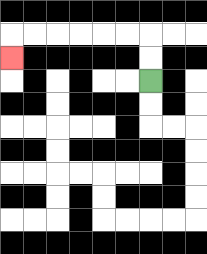{'start': '[6, 3]', 'end': '[0, 2]', 'path_directions': 'U,U,L,L,L,L,L,L,D', 'path_coordinates': '[[6, 3], [6, 2], [6, 1], [5, 1], [4, 1], [3, 1], [2, 1], [1, 1], [0, 1], [0, 2]]'}